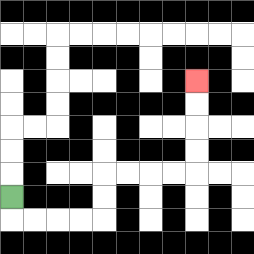{'start': '[0, 8]', 'end': '[8, 3]', 'path_directions': 'D,R,R,R,R,U,U,R,R,R,R,U,U,U,U', 'path_coordinates': '[[0, 8], [0, 9], [1, 9], [2, 9], [3, 9], [4, 9], [4, 8], [4, 7], [5, 7], [6, 7], [7, 7], [8, 7], [8, 6], [8, 5], [8, 4], [8, 3]]'}